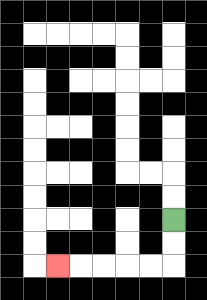{'start': '[7, 9]', 'end': '[2, 11]', 'path_directions': 'D,D,L,L,L,L,L', 'path_coordinates': '[[7, 9], [7, 10], [7, 11], [6, 11], [5, 11], [4, 11], [3, 11], [2, 11]]'}